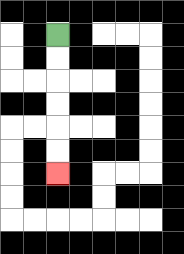{'start': '[2, 1]', 'end': '[2, 7]', 'path_directions': 'D,D,D,D,D,D', 'path_coordinates': '[[2, 1], [2, 2], [2, 3], [2, 4], [2, 5], [2, 6], [2, 7]]'}